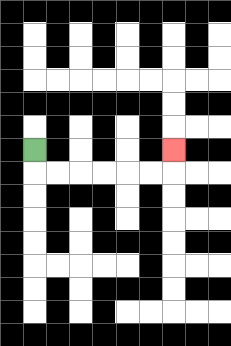{'start': '[1, 6]', 'end': '[7, 6]', 'path_directions': 'D,R,R,R,R,R,R,U', 'path_coordinates': '[[1, 6], [1, 7], [2, 7], [3, 7], [4, 7], [5, 7], [6, 7], [7, 7], [7, 6]]'}